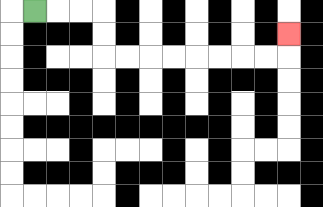{'start': '[1, 0]', 'end': '[12, 1]', 'path_directions': 'R,R,R,D,D,R,R,R,R,R,R,R,R,U', 'path_coordinates': '[[1, 0], [2, 0], [3, 0], [4, 0], [4, 1], [4, 2], [5, 2], [6, 2], [7, 2], [8, 2], [9, 2], [10, 2], [11, 2], [12, 2], [12, 1]]'}